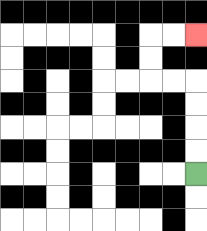{'start': '[8, 7]', 'end': '[8, 1]', 'path_directions': 'U,U,U,U,L,L,U,U,R,R', 'path_coordinates': '[[8, 7], [8, 6], [8, 5], [8, 4], [8, 3], [7, 3], [6, 3], [6, 2], [6, 1], [7, 1], [8, 1]]'}